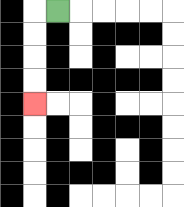{'start': '[2, 0]', 'end': '[1, 4]', 'path_directions': 'L,D,D,D,D', 'path_coordinates': '[[2, 0], [1, 0], [1, 1], [1, 2], [1, 3], [1, 4]]'}